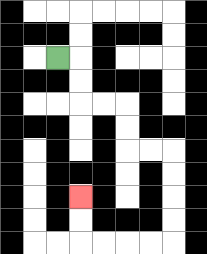{'start': '[2, 2]', 'end': '[3, 8]', 'path_directions': 'R,D,D,R,R,D,D,R,R,D,D,D,D,L,L,L,L,U,U', 'path_coordinates': '[[2, 2], [3, 2], [3, 3], [3, 4], [4, 4], [5, 4], [5, 5], [5, 6], [6, 6], [7, 6], [7, 7], [7, 8], [7, 9], [7, 10], [6, 10], [5, 10], [4, 10], [3, 10], [3, 9], [3, 8]]'}